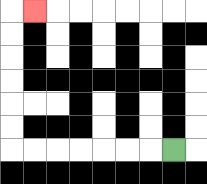{'start': '[7, 6]', 'end': '[1, 0]', 'path_directions': 'L,L,L,L,L,L,L,U,U,U,U,U,U,R', 'path_coordinates': '[[7, 6], [6, 6], [5, 6], [4, 6], [3, 6], [2, 6], [1, 6], [0, 6], [0, 5], [0, 4], [0, 3], [0, 2], [0, 1], [0, 0], [1, 0]]'}